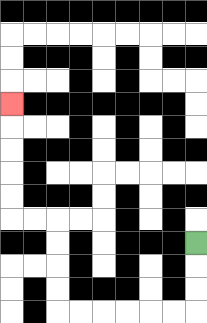{'start': '[8, 10]', 'end': '[0, 4]', 'path_directions': 'D,D,D,L,L,L,L,L,L,U,U,U,U,L,L,U,U,U,U,U', 'path_coordinates': '[[8, 10], [8, 11], [8, 12], [8, 13], [7, 13], [6, 13], [5, 13], [4, 13], [3, 13], [2, 13], [2, 12], [2, 11], [2, 10], [2, 9], [1, 9], [0, 9], [0, 8], [0, 7], [0, 6], [0, 5], [0, 4]]'}